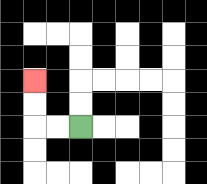{'start': '[3, 5]', 'end': '[1, 3]', 'path_directions': 'L,L,U,U', 'path_coordinates': '[[3, 5], [2, 5], [1, 5], [1, 4], [1, 3]]'}